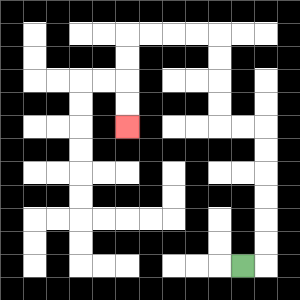{'start': '[10, 11]', 'end': '[5, 5]', 'path_directions': 'R,U,U,U,U,U,U,L,L,U,U,U,U,L,L,L,L,D,D,D,D', 'path_coordinates': '[[10, 11], [11, 11], [11, 10], [11, 9], [11, 8], [11, 7], [11, 6], [11, 5], [10, 5], [9, 5], [9, 4], [9, 3], [9, 2], [9, 1], [8, 1], [7, 1], [6, 1], [5, 1], [5, 2], [5, 3], [5, 4], [5, 5]]'}